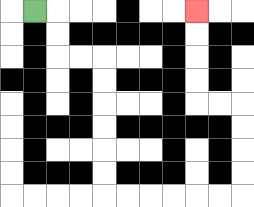{'start': '[1, 0]', 'end': '[8, 0]', 'path_directions': 'R,D,D,R,R,D,D,D,D,D,D,R,R,R,R,R,R,U,U,U,U,L,L,U,U,U,U', 'path_coordinates': '[[1, 0], [2, 0], [2, 1], [2, 2], [3, 2], [4, 2], [4, 3], [4, 4], [4, 5], [4, 6], [4, 7], [4, 8], [5, 8], [6, 8], [7, 8], [8, 8], [9, 8], [10, 8], [10, 7], [10, 6], [10, 5], [10, 4], [9, 4], [8, 4], [8, 3], [8, 2], [8, 1], [8, 0]]'}